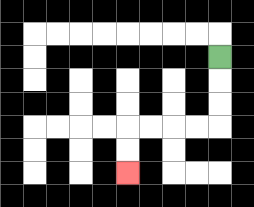{'start': '[9, 2]', 'end': '[5, 7]', 'path_directions': 'D,D,D,L,L,L,L,D,D', 'path_coordinates': '[[9, 2], [9, 3], [9, 4], [9, 5], [8, 5], [7, 5], [6, 5], [5, 5], [5, 6], [5, 7]]'}